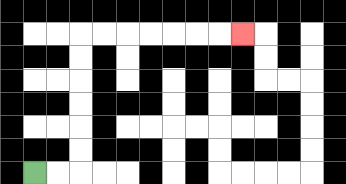{'start': '[1, 7]', 'end': '[10, 1]', 'path_directions': 'R,R,U,U,U,U,U,U,R,R,R,R,R,R,R', 'path_coordinates': '[[1, 7], [2, 7], [3, 7], [3, 6], [3, 5], [3, 4], [3, 3], [3, 2], [3, 1], [4, 1], [5, 1], [6, 1], [7, 1], [8, 1], [9, 1], [10, 1]]'}